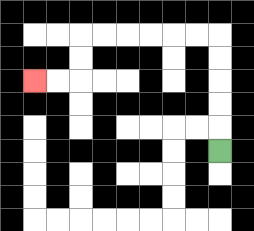{'start': '[9, 6]', 'end': '[1, 3]', 'path_directions': 'U,U,U,U,U,L,L,L,L,L,L,D,D,L,L', 'path_coordinates': '[[9, 6], [9, 5], [9, 4], [9, 3], [9, 2], [9, 1], [8, 1], [7, 1], [6, 1], [5, 1], [4, 1], [3, 1], [3, 2], [3, 3], [2, 3], [1, 3]]'}